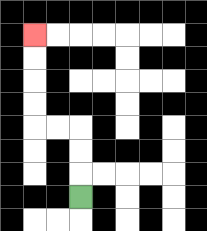{'start': '[3, 8]', 'end': '[1, 1]', 'path_directions': 'U,U,U,L,L,U,U,U,U', 'path_coordinates': '[[3, 8], [3, 7], [3, 6], [3, 5], [2, 5], [1, 5], [1, 4], [1, 3], [1, 2], [1, 1]]'}